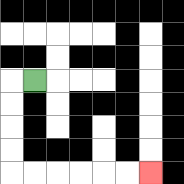{'start': '[1, 3]', 'end': '[6, 7]', 'path_directions': 'L,D,D,D,D,R,R,R,R,R,R', 'path_coordinates': '[[1, 3], [0, 3], [0, 4], [0, 5], [0, 6], [0, 7], [1, 7], [2, 7], [3, 7], [4, 7], [5, 7], [6, 7]]'}